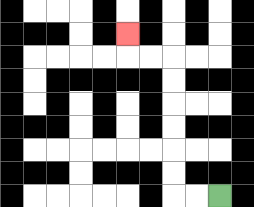{'start': '[9, 8]', 'end': '[5, 1]', 'path_directions': 'L,L,U,U,U,U,U,U,L,L,U', 'path_coordinates': '[[9, 8], [8, 8], [7, 8], [7, 7], [7, 6], [7, 5], [7, 4], [7, 3], [7, 2], [6, 2], [5, 2], [5, 1]]'}